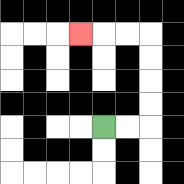{'start': '[4, 5]', 'end': '[3, 1]', 'path_directions': 'R,R,U,U,U,U,L,L,L', 'path_coordinates': '[[4, 5], [5, 5], [6, 5], [6, 4], [6, 3], [6, 2], [6, 1], [5, 1], [4, 1], [3, 1]]'}